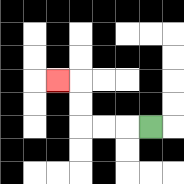{'start': '[6, 5]', 'end': '[2, 3]', 'path_directions': 'L,L,L,U,U,L', 'path_coordinates': '[[6, 5], [5, 5], [4, 5], [3, 5], [3, 4], [3, 3], [2, 3]]'}